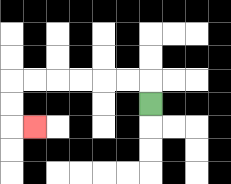{'start': '[6, 4]', 'end': '[1, 5]', 'path_directions': 'U,L,L,L,L,L,L,D,D,R', 'path_coordinates': '[[6, 4], [6, 3], [5, 3], [4, 3], [3, 3], [2, 3], [1, 3], [0, 3], [0, 4], [0, 5], [1, 5]]'}